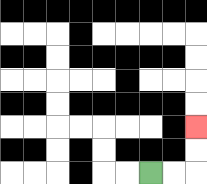{'start': '[6, 7]', 'end': '[8, 5]', 'path_directions': 'R,R,U,U', 'path_coordinates': '[[6, 7], [7, 7], [8, 7], [8, 6], [8, 5]]'}